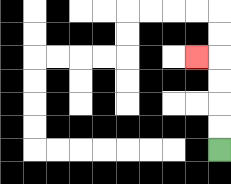{'start': '[9, 6]', 'end': '[8, 2]', 'path_directions': 'U,U,U,U,L', 'path_coordinates': '[[9, 6], [9, 5], [9, 4], [9, 3], [9, 2], [8, 2]]'}